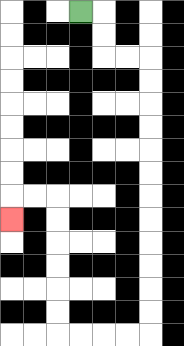{'start': '[3, 0]', 'end': '[0, 9]', 'path_directions': 'R,D,D,R,R,D,D,D,D,D,D,D,D,D,D,D,D,L,L,L,L,U,U,U,U,U,U,L,L,D', 'path_coordinates': '[[3, 0], [4, 0], [4, 1], [4, 2], [5, 2], [6, 2], [6, 3], [6, 4], [6, 5], [6, 6], [6, 7], [6, 8], [6, 9], [6, 10], [6, 11], [6, 12], [6, 13], [6, 14], [5, 14], [4, 14], [3, 14], [2, 14], [2, 13], [2, 12], [2, 11], [2, 10], [2, 9], [2, 8], [1, 8], [0, 8], [0, 9]]'}